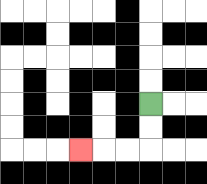{'start': '[6, 4]', 'end': '[3, 6]', 'path_directions': 'D,D,L,L,L', 'path_coordinates': '[[6, 4], [6, 5], [6, 6], [5, 6], [4, 6], [3, 6]]'}